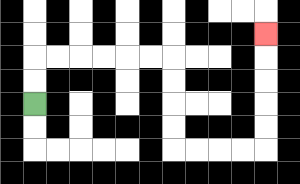{'start': '[1, 4]', 'end': '[11, 1]', 'path_directions': 'U,U,R,R,R,R,R,R,D,D,D,D,R,R,R,R,U,U,U,U,U', 'path_coordinates': '[[1, 4], [1, 3], [1, 2], [2, 2], [3, 2], [4, 2], [5, 2], [6, 2], [7, 2], [7, 3], [7, 4], [7, 5], [7, 6], [8, 6], [9, 6], [10, 6], [11, 6], [11, 5], [11, 4], [11, 3], [11, 2], [11, 1]]'}